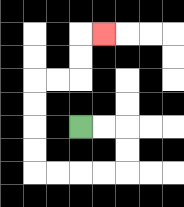{'start': '[3, 5]', 'end': '[4, 1]', 'path_directions': 'R,R,D,D,L,L,L,L,U,U,U,U,R,R,U,U,R', 'path_coordinates': '[[3, 5], [4, 5], [5, 5], [5, 6], [5, 7], [4, 7], [3, 7], [2, 7], [1, 7], [1, 6], [1, 5], [1, 4], [1, 3], [2, 3], [3, 3], [3, 2], [3, 1], [4, 1]]'}